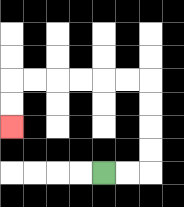{'start': '[4, 7]', 'end': '[0, 5]', 'path_directions': 'R,R,U,U,U,U,L,L,L,L,L,L,D,D', 'path_coordinates': '[[4, 7], [5, 7], [6, 7], [6, 6], [6, 5], [6, 4], [6, 3], [5, 3], [4, 3], [3, 3], [2, 3], [1, 3], [0, 3], [0, 4], [0, 5]]'}